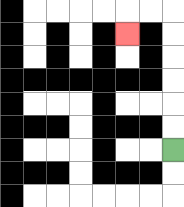{'start': '[7, 6]', 'end': '[5, 1]', 'path_directions': 'U,U,U,U,U,U,L,L,D', 'path_coordinates': '[[7, 6], [7, 5], [7, 4], [7, 3], [7, 2], [7, 1], [7, 0], [6, 0], [5, 0], [5, 1]]'}